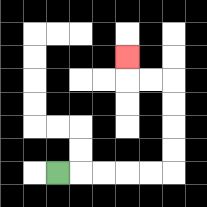{'start': '[2, 7]', 'end': '[5, 2]', 'path_directions': 'R,R,R,R,R,U,U,U,U,L,L,U', 'path_coordinates': '[[2, 7], [3, 7], [4, 7], [5, 7], [6, 7], [7, 7], [7, 6], [7, 5], [7, 4], [7, 3], [6, 3], [5, 3], [5, 2]]'}